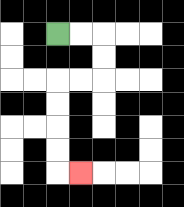{'start': '[2, 1]', 'end': '[3, 7]', 'path_directions': 'R,R,D,D,L,L,D,D,D,D,R', 'path_coordinates': '[[2, 1], [3, 1], [4, 1], [4, 2], [4, 3], [3, 3], [2, 3], [2, 4], [2, 5], [2, 6], [2, 7], [3, 7]]'}